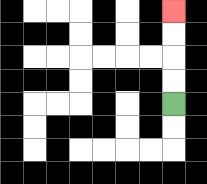{'start': '[7, 4]', 'end': '[7, 0]', 'path_directions': 'U,U,U,U', 'path_coordinates': '[[7, 4], [7, 3], [7, 2], [7, 1], [7, 0]]'}